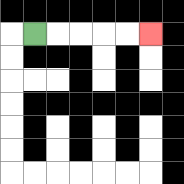{'start': '[1, 1]', 'end': '[6, 1]', 'path_directions': 'R,R,R,R,R', 'path_coordinates': '[[1, 1], [2, 1], [3, 1], [4, 1], [5, 1], [6, 1]]'}